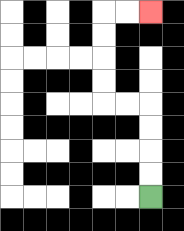{'start': '[6, 8]', 'end': '[6, 0]', 'path_directions': 'U,U,U,U,L,L,U,U,U,U,R,R', 'path_coordinates': '[[6, 8], [6, 7], [6, 6], [6, 5], [6, 4], [5, 4], [4, 4], [4, 3], [4, 2], [4, 1], [4, 0], [5, 0], [6, 0]]'}